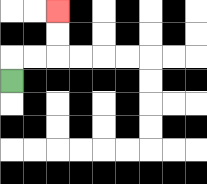{'start': '[0, 3]', 'end': '[2, 0]', 'path_directions': 'U,R,R,U,U', 'path_coordinates': '[[0, 3], [0, 2], [1, 2], [2, 2], [2, 1], [2, 0]]'}